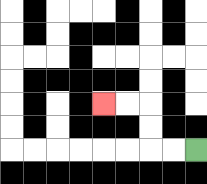{'start': '[8, 6]', 'end': '[4, 4]', 'path_directions': 'L,L,U,U,L,L', 'path_coordinates': '[[8, 6], [7, 6], [6, 6], [6, 5], [6, 4], [5, 4], [4, 4]]'}